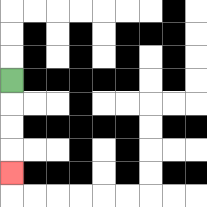{'start': '[0, 3]', 'end': '[0, 7]', 'path_directions': 'D,D,D,D', 'path_coordinates': '[[0, 3], [0, 4], [0, 5], [0, 6], [0, 7]]'}